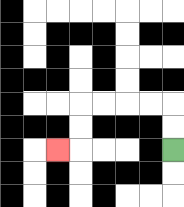{'start': '[7, 6]', 'end': '[2, 6]', 'path_directions': 'U,U,L,L,L,L,D,D,L', 'path_coordinates': '[[7, 6], [7, 5], [7, 4], [6, 4], [5, 4], [4, 4], [3, 4], [3, 5], [3, 6], [2, 6]]'}